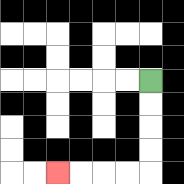{'start': '[6, 3]', 'end': '[2, 7]', 'path_directions': 'D,D,D,D,L,L,L,L', 'path_coordinates': '[[6, 3], [6, 4], [6, 5], [6, 6], [6, 7], [5, 7], [4, 7], [3, 7], [2, 7]]'}